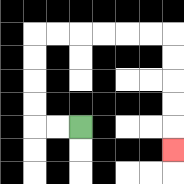{'start': '[3, 5]', 'end': '[7, 6]', 'path_directions': 'L,L,U,U,U,U,R,R,R,R,R,R,D,D,D,D,D', 'path_coordinates': '[[3, 5], [2, 5], [1, 5], [1, 4], [1, 3], [1, 2], [1, 1], [2, 1], [3, 1], [4, 1], [5, 1], [6, 1], [7, 1], [7, 2], [7, 3], [7, 4], [7, 5], [7, 6]]'}